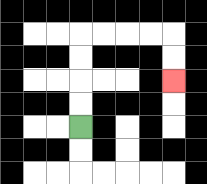{'start': '[3, 5]', 'end': '[7, 3]', 'path_directions': 'U,U,U,U,R,R,R,R,D,D', 'path_coordinates': '[[3, 5], [3, 4], [3, 3], [3, 2], [3, 1], [4, 1], [5, 1], [6, 1], [7, 1], [7, 2], [7, 3]]'}